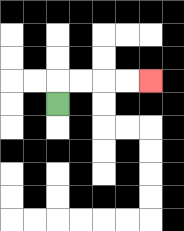{'start': '[2, 4]', 'end': '[6, 3]', 'path_directions': 'U,R,R,R,R', 'path_coordinates': '[[2, 4], [2, 3], [3, 3], [4, 3], [5, 3], [6, 3]]'}